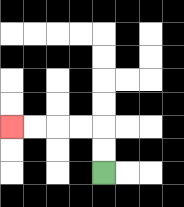{'start': '[4, 7]', 'end': '[0, 5]', 'path_directions': 'U,U,L,L,L,L', 'path_coordinates': '[[4, 7], [4, 6], [4, 5], [3, 5], [2, 5], [1, 5], [0, 5]]'}